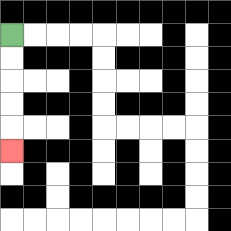{'start': '[0, 1]', 'end': '[0, 6]', 'path_directions': 'D,D,D,D,D', 'path_coordinates': '[[0, 1], [0, 2], [0, 3], [0, 4], [0, 5], [0, 6]]'}